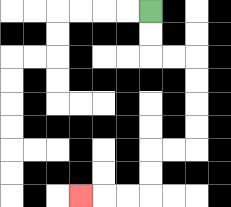{'start': '[6, 0]', 'end': '[3, 8]', 'path_directions': 'D,D,R,R,D,D,D,D,L,L,D,D,L,L,L', 'path_coordinates': '[[6, 0], [6, 1], [6, 2], [7, 2], [8, 2], [8, 3], [8, 4], [8, 5], [8, 6], [7, 6], [6, 6], [6, 7], [6, 8], [5, 8], [4, 8], [3, 8]]'}